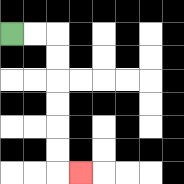{'start': '[0, 1]', 'end': '[3, 7]', 'path_directions': 'R,R,D,D,D,D,D,D,R', 'path_coordinates': '[[0, 1], [1, 1], [2, 1], [2, 2], [2, 3], [2, 4], [2, 5], [2, 6], [2, 7], [3, 7]]'}